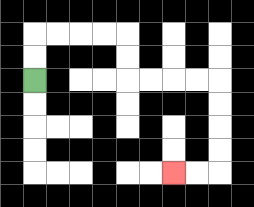{'start': '[1, 3]', 'end': '[7, 7]', 'path_directions': 'U,U,R,R,R,R,D,D,R,R,R,R,D,D,D,D,L,L', 'path_coordinates': '[[1, 3], [1, 2], [1, 1], [2, 1], [3, 1], [4, 1], [5, 1], [5, 2], [5, 3], [6, 3], [7, 3], [8, 3], [9, 3], [9, 4], [9, 5], [9, 6], [9, 7], [8, 7], [7, 7]]'}